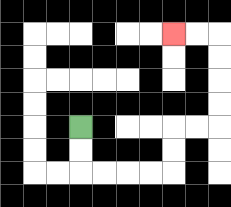{'start': '[3, 5]', 'end': '[7, 1]', 'path_directions': 'D,D,R,R,R,R,U,U,R,R,U,U,U,U,L,L', 'path_coordinates': '[[3, 5], [3, 6], [3, 7], [4, 7], [5, 7], [6, 7], [7, 7], [7, 6], [7, 5], [8, 5], [9, 5], [9, 4], [9, 3], [9, 2], [9, 1], [8, 1], [7, 1]]'}